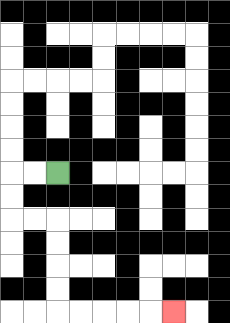{'start': '[2, 7]', 'end': '[7, 13]', 'path_directions': 'L,L,D,D,R,R,D,D,D,D,R,R,R,R,R', 'path_coordinates': '[[2, 7], [1, 7], [0, 7], [0, 8], [0, 9], [1, 9], [2, 9], [2, 10], [2, 11], [2, 12], [2, 13], [3, 13], [4, 13], [5, 13], [6, 13], [7, 13]]'}